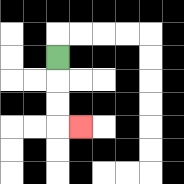{'start': '[2, 2]', 'end': '[3, 5]', 'path_directions': 'D,D,D,R', 'path_coordinates': '[[2, 2], [2, 3], [2, 4], [2, 5], [3, 5]]'}